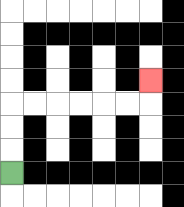{'start': '[0, 7]', 'end': '[6, 3]', 'path_directions': 'U,U,U,R,R,R,R,R,R,U', 'path_coordinates': '[[0, 7], [0, 6], [0, 5], [0, 4], [1, 4], [2, 4], [3, 4], [4, 4], [5, 4], [6, 4], [6, 3]]'}